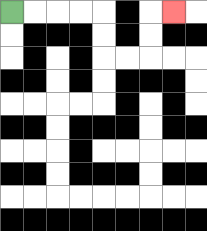{'start': '[0, 0]', 'end': '[7, 0]', 'path_directions': 'R,R,R,R,D,D,R,R,U,U,R', 'path_coordinates': '[[0, 0], [1, 0], [2, 0], [3, 0], [4, 0], [4, 1], [4, 2], [5, 2], [6, 2], [6, 1], [6, 0], [7, 0]]'}